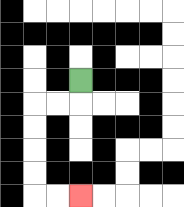{'start': '[3, 3]', 'end': '[3, 8]', 'path_directions': 'D,L,L,D,D,D,D,R,R', 'path_coordinates': '[[3, 3], [3, 4], [2, 4], [1, 4], [1, 5], [1, 6], [1, 7], [1, 8], [2, 8], [3, 8]]'}